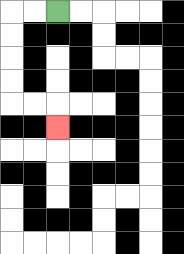{'start': '[2, 0]', 'end': '[2, 5]', 'path_directions': 'L,L,D,D,D,D,R,R,D', 'path_coordinates': '[[2, 0], [1, 0], [0, 0], [0, 1], [0, 2], [0, 3], [0, 4], [1, 4], [2, 4], [2, 5]]'}